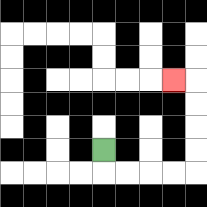{'start': '[4, 6]', 'end': '[7, 3]', 'path_directions': 'D,R,R,R,R,U,U,U,U,L', 'path_coordinates': '[[4, 6], [4, 7], [5, 7], [6, 7], [7, 7], [8, 7], [8, 6], [8, 5], [8, 4], [8, 3], [7, 3]]'}